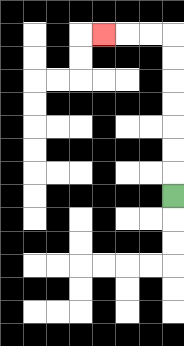{'start': '[7, 8]', 'end': '[4, 1]', 'path_directions': 'U,U,U,U,U,U,U,L,L,L', 'path_coordinates': '[[7, 8], [7, 7], [7, 6], [7, 5], [7, 4], [7, 3], [7, 2], [7, 1], [6, 1], [5, 1], [4, 1]]'}